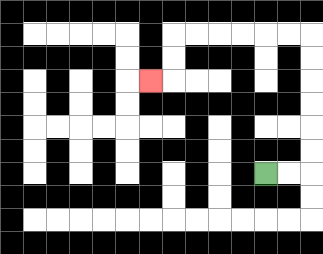{'start': '[11, 7]', 'end': '[6, 3]', 'path_directions': 'R,R,U,U,U,U,U,U,L,L,L,L,L,L,D,D,L', 'path_coordinates': '[[11, 7], [12, 7], [13, 7], [13, 6], [13, 5], [13, 4], [13, 3], [13, 2], [13, 1], [12, 1], [11, 1], [10, 1], [9, 1], [8, 1], [7, 1], [7, 2], [7, 3], [6, 3]]'}